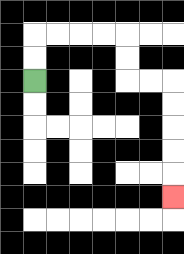{'start': '[1, 3]', 'end': '[7, 8]', 'path_directions': 'U,U,R,R,R,R,D,D,R,R,D,D,D,D,D', 'path_coordinates': '[[1, 3], [1, 2], [1, 1], [2, 1], [3, 1], [4, 1], [5, 1], [5, 2], [5, 3], [6, 3], [7, 3], [7, 4], [7, 5], [7, 6], [7, 7], [7, 8]]'}